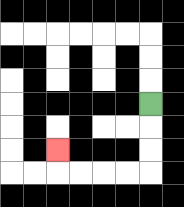{'start': '[6, 4]', 'end': '[2, 6]', 'path_directions': 'D,D,D,L,L,L,L,U', 'path_coordinates': '[[6, 4], [6, 5], [6, 6], [6, 7], [5, 7], [4, 7], [3, 7], [2, 7], [2, 6]]'}